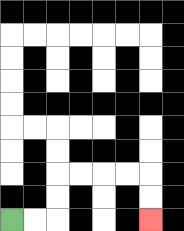{'start': '[0, 9]', 'end': '[6, 9]', 'path_directions': 'R,R,U,U,R,R,R,R,D,D', 'path_coordinates': '[[0, 9], [1, 9], [2, 9], [2, 8], [2, 7], [3, 7], [4, 7], [5, 7], [6, 7], [6, 8], [6, 9]]'}